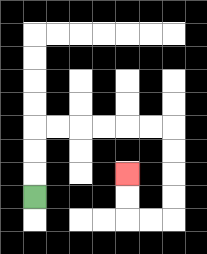{'start': '[1, 8]', 'end': '[5, 7]', 'path_directions': 'U,U,U,R,R,R,R,R,R,D,D,D,D,L,L,U,U', 'path_coordinates': '[[1, 8], [1, 7], [1, 6], [1, 5], [2, 5], [3, 5], [4, 5], [5, 5], [6, 5], [7, 5], [7, 6], [7, 7], [7, 8], [7, 9], [6, 9], [5, 9], [5, 8], [5, 7]]'}